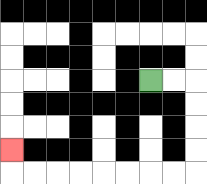{'start': '[6, 3]', 'end': '[0, 6]', 'path_directions': 'R,R,D,D,D,D,L,L,L,L,L,L,L,L,U', 'path_coordinates': '[[6, 3], [7, 3], [8, 3], [8, 4], [8, 5], [8, 6], [8, 7], [7, 7], [6, 7], [5, 7], [4, 7], [3, 7], [2, 7], [1, 7], [0, 7], [0, 6]]'}